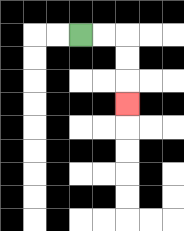{'start': '[3, 1]', 'end': '[5, 4]', 'path_directions': 'R,R,D,D,D', 'path_coordinates': '[[3, 1], [4, 1], [5, 1], [5, 2], [5, 3], [5, 4]]'}